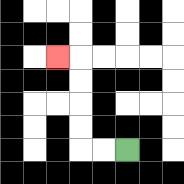{'start': '[5, 6]', 'end': '[2, 2]', 'path_directions': 'L,L,U,U,U,U,L', 'path_coordinates': '[[5, 6], [4, 6], [3, 6], [3, 5], [3, 4], [3, 3], [3, 2], [2, 2]]'}